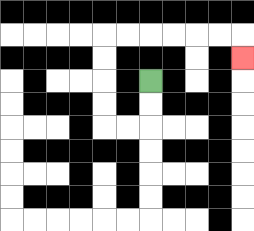{'start': '[6, 3]', 'end': '[10, 2]', 'path_directions': 'D,D,L,L,U,U,U,U,R,R,R,R,R,R,D', 'path_coordinates': '[[6, 3], [6, 4], [6, 5], [5, 5], [4, 5], [4, 4], [4, 3], [4, 2], [4, 1], [5, 1], [6, 1], [7, 1], [8, 1], [9, 1], [10, 1], [10, 2]]'}